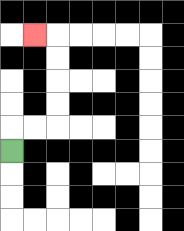{'start': '[0, 6]', 'end': '[1, 1]', 'path_directions': 'U,R,R,U,U,U,U,L', 'path_coordinates': '[[0, 6], [0, 5], [1, 5], [2, 5], [2, 4], [2, 3], [2, 2], [2, 1], [1, 1]]'}